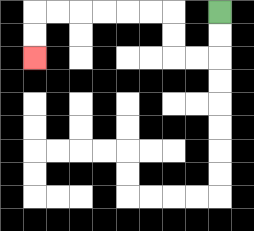{'start': '[9, 0]', 'end': '[1, 2]', 'path_directions': 'D,D,L,L,U,U,L,L,L,L,L,L,D,D', 'path_coordinates': '[[9, 0], [9, 1], [9, 2], [8, 2], [7, 2], [7, 1], [7, 0], [6, 0], [5, 0], [4, 0], [3, 0], [2, 0], [1, 0], [1, 1], [1, 2]]'}